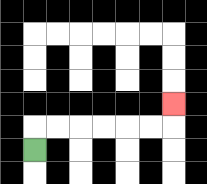{'start': '[1, 6]', 'end': '[7, 4]', 'path_directions': 'U,R,R,R,R,R,R,U', 'path_coordinates': '[[1, 6], [1, 5], [2, 5], [3, 5], [4, 5], [5, 5], [6, 5], [7, 5], [7, 4]]'}